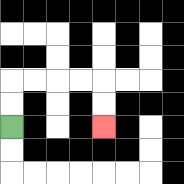{'start': '[0, 5]', 'end': '[4, 5]', 'path_directions': 'U,U,R,R,R,R,D,D', 'path_coordinates': '[[0, 5], [0, 4], [0, 3], [1, 3], [2, 3], [3, 3], [4, 3], [4, 4], [4, 5]]'}